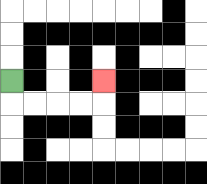{'start': '[0, 3]', 'end': '[4, 3]', 'path_directions': 'D,R,R,R,R,U', 'path_coordinates': '[[0, 3], [0, 4], [1, 4], [2, 4], [3, 4], [4, 4], [4, 3]]'}